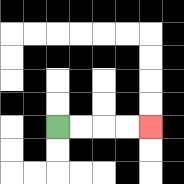{'start': '[2, 5]', 'end': '[6, 5]', 'path_directions': 'R,R,R,R', 'path_coordinates': '[[2, 5], [3, 5], [4, 5], [5, 5], [6, 5]]'}